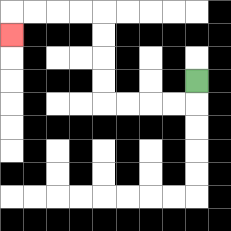{'start': '[8, 3]', 'end': '[0, 1]', 'path_directions': 'D,L,L,L,L,U,U,U,U,L,L,L,L,D', 'path_coordinates': '[[8, 3], [8, 4], [7, 4], [6, 4], [5, 4], [4, 4], [4, 3], [4, 2], [4, 1], [4, 0], [3, 0], [2, 0], [1, 0], [0, 0], [0, 1]]'}